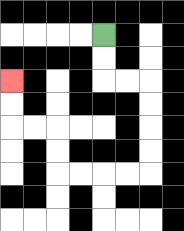{'start': '[4, 1]', 'end': '[0, 3]', 'path_directions': 'D,D,R,R,D,D,D,D,L,L,L,L,U,U,L,L,U,U', 'path_coordinates': '[[4, 1], [4, 2], [4, 3], [5, 3], [6, 3], [6, 4], [6, 5], [6, 6], [6, 7], [5, 7], [4, 7], [3, 7], [2, 7], [2, 6], [2, 5], [1, 5], [0, 5], [0, 4], [0, 3]]'}